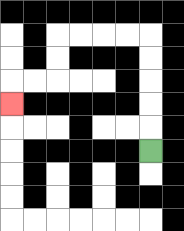{'start': '[6, 6]', 'end': '[0, 4]', 'path_directions': 'U,U,U,U,U,L,L,L,L,D,D,L,L,D', 'path_coordinates': '[[6, 6], [6, 5], [6, 4], [6, 3], [6, 2], [6, 1], [5, 1], [4, 1], [3, 1], [2, 1], [2, 2], [2, 3], [1, 3], [0, 3], [0, 4]]'}